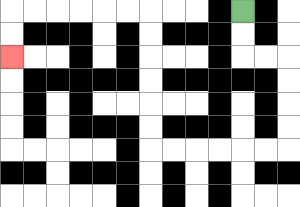{'start': '[10, 0]', 'end': '[0, 2]', 'path_directions': 'D,D,R,R,D,D,D,D,L,L,L,L,L,L,U,U,U,U,U,U,L,L,L,L,L,L,D,D', 'path_coordinates': '[[10, 0], [10, 1], [10, 2], [11, 2], [12, 2], [12, 3], [12, 4], [12, 5], [12, 6], [11, 6], [10, 6], [9, 6], [8, 6], [7, 6], [6, 6], [6, 5], [6, 4], [6, 3], [6, 2], [6, 1], [6, 0], [5, 0], [4, 0], [3, 0], [2, 0], [1, 0], [0, 0], [0, 1], [0, 2]]'}